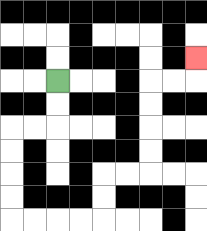{'start': '[2, 3]', 'end': '[8, 2]', 'path_directions': 'D,D,L,L,D,D,D,D,R,R,R,R,U,U,R,R,U,U,U,U,R,R,U', 'path_coordinates': '[[2, 3], [2, 4], [2, 5], [1, 5], [0, 5], [0, 6], [0, 7], [0, 8], [0, 9], [1, 9], [2, 9], [3, 9], [4, 9], [4, 8], [4, 7], [5, 7], [6, 7], [6, 6], [6, 5], [6, 4], [6, 3], [7, 3], [8, 3], [8, 2]]'}